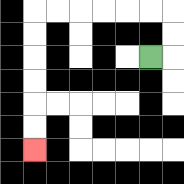{'start': '[6, 2]', 'end': '[1, 6]', 'path_directions': 'R,U,U,L,L,L,L,L,L,D,D,D,D,D,D', 'path_coordinates': '[[6, 2], [7, 2], [7, 1], [7, 0], [6, 0], [5, 0], [4, 0], [3, 0], [2, 0], [1, 0], [1, 1], [1, 2], [1, 3], [1, 4], [1, 5], [1, 6]]'}